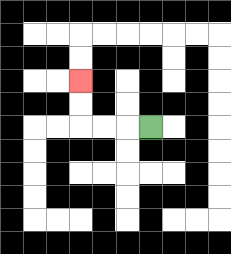{'start': '[6, 5]', 'end': '[3, 3]', 'path_directions': 'L,L,L,U,U', 'path_coordinates': '[[6, 5], [5, 5], [4, 5], [3, 5], [3, 4], [3, 3]]'}